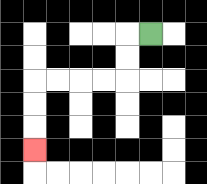{'start': '[6, 1]', 'end': '[1, 6]', 'path_directions': 'L,D,D,L,L,L,L,D,D,D', 'path_coordinates': '[[6, 1], [5, 1], [5, 2], [5, 3], [4, 3], [3, 3], [2, 3], [1, 3], [1, 4], [1, 5], [1, 6]]'}